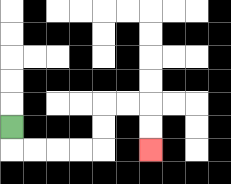{'start': '[0, 5]', 'end': '[6, 6]', 'path_directions': 'D,R,R,R,R,U,U,R,R,D,D', 'path_coordinates': '[[0, 5], [0, 6], [1, 6], [2, 6], [3, 6], [4, 6], [4, 5], [4, 4], [5, 4], [6, 4], [6, 5], [6, 6]]'}